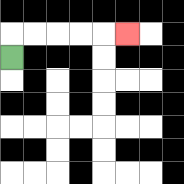{'start': '[0, 2]', 'end': '[5, 1]', 'path_directions': 'U,R,R,R,R,R', 'path_coordinates': '[[0, 2], [0, 1], [1, 1], [2, 1], [3, 1], [4, 1], [5, 1]]'}